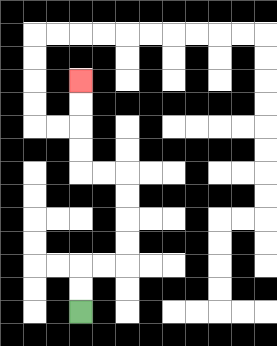{'start': '[3, 13]', 'end': '[3, 3]', 'path_directions': 'U,U,R,R,U,U,U,U,L,L,U,U,U,U', 'path_coordinates': '[[3, 13], [3, 12], [3, 11], [4, 11], [5, 11], [5, 10], [5, 9], [5, 8], [5, 7], [4, 7], [3, 7], [3, 6], [3, 5], [3, 4], [3, 3]]'}